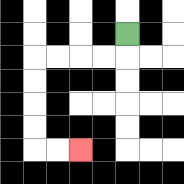{'start': '[5, 1]', 'end': '[3, 6]', 'path_directions': 'D,L,L,L,L,D,D,D,D,R,R', 'path_coordinates': '[[5, 1], [5, 2], [4, 2], [3, 2], [2, 2], [1, 2], [1, 3], [1, 4], [1, 5], [1, 6], [2, 6], [3, 6]]'}